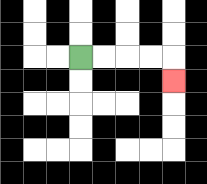{'start': '[3, 2]', 'end': '[7, 3]', 'path_directions': 'R,R,R,R,D', 'path_coordinates': '[[3, 2], [4, 2], [5, 2], [6, 2], [7, 2], [7, 3]]'}